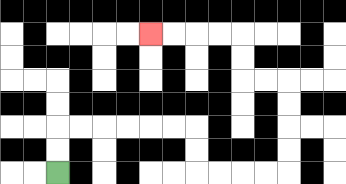{'start': '[2, 7]', 'end': '[6, 1]', 'path_directions': 'U,U,R,R,R,R,R,R,D,D,R,R,R,R,U,U,U,U,L,L,U,U,L,L,L,L', 'path_coordinates': '[[2, 7], [2, 6], [2, 5], [3, 5], [4, 5], [5, 5], [6, 5], [7, 5], [8, 5], [8, 6], [8, 7], [9, 7], [10, 7], [11, 7], [12, 7], [12, 6], [12, 5], [12, 4], [12, 3], [11, 3], [10, 3], [10, 2], [10, 1], [9, 1], [8, 1], [7, 1], [6, 1]]'}